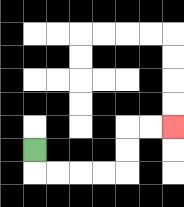{'start': '[1, 6]', 'end': '[7, 5]', 'path_directions': 'D,R,R,R,R,U,U,R,R', 'path_coordinates': '[[1, 6], [1, 7], [2, 7], [3, 7], [4, 7], [5, 7], [5, 6], [5, 5], [6, 5], [7, 5]]'}